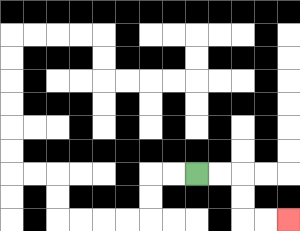{'start': '[8, 7]', 'end': '[12, 9]', 'path_directions': 'R,R,D,D,R,R', 'path_coordinates': '[[8, 7], [9, 7], [10, 7], [10, 8], [10, 9], [11, 9], [12, 9]]'}